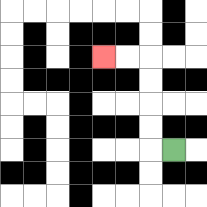{'start': '[7, 6]', 'end': '[4, 2]', 'path_directions': 'L,U,U,U,U,L,L', 'path_coordinates': '[[7, 6], [6, 6], [6, 5], [6, 4], [6, 3], [6, 2], [5, 2], [4, 2]]'}